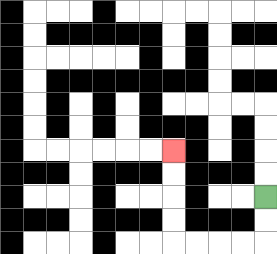{'start': '[11, 8]', 'end': '[7, 6]', 'path_directions': 'D,D,L,L,L,L,U,U,U,U', 'path_coordinates': '[[11, 8], [11, 9], [11, 10], [10, 10], [9, 10], [8, 10], [7, 10], [7, 9], [7, 8], [7, 7], [7, 6]]'}